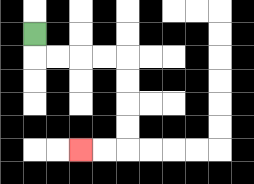{'start': '[1, 1]', 'end': '[3, 6]', 'path_directions': 'D,R,R,R,R,D,D,D,D,L,L', 'path_coordinates': '[[1, 1], [1, 2], [2, 2], [3, 2], [4, 2], [5, 2], [5, 3], [5, 4], [5, 5], [5, 6], [4, 6], [3, 6]]'}